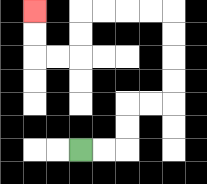{'start': '[3, 6]', 'end': '[1, 0]', 'path_directions': 'R,R,U,U,R,R,U,U,U,U,L,L,L,L,D,D,L,L,U,U', 'path_coordinates': '[[3, 6], [4, 6], [5, 6], [5, 5], [5, 4], [6, 4], [7, 4], [7, 3], [7, 2], [7, 1], [7, 0], [6, 0], [5, 0], [4, 0], [3, 0], [3, 1], [3, 2], [2, 2], [1, 2], [1, 1], [1, 0]]'}